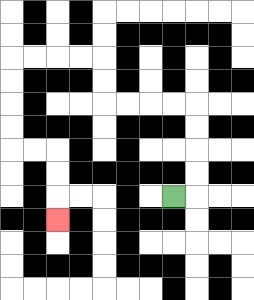{'start': '[7, 8]', 'end': '[2, 9]', 'path_directions': 'R,U,U,U,U,L,L,L,L,U,U,L,L,L,L,D,D,D,D,R,R,D,D,D', 'path_coordinates': '[[7, 8], [8, 8], [8, 7], [8, 6], [8, 5], [8, 4], [7, 4], [6, 4], [5, 4], [4, 4], [4, 3], [4, 2], [3, 2], [2, 2], [1, 2], [0, 2], [0, 3], [0, 4], [0, 5], [0, 6], [1, 6], [2, 6], [2, 7], [2, 8], [2, 9]]'}